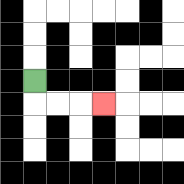{'start': '[1, 3]', 'end': '[4, 4]', 'path_directions': 'D,R,R,R', 'path_coordinates': '[[1, 3], [1, 4], [2, 4], [3, 4], [4, 4]]'}